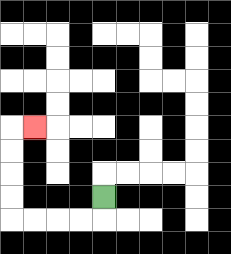{'start': '[4, 8]', 'end': '[1, 5]', 'path_directions': 'D,L,L,L,L,U,U,U,U,R', 'path_coordinates': '[[4, 8], [4, 9], [3, 9], [2, 9], [1, 9], [0, 9], [0, 8], [0, 7], [0, 6], [0, 5], [1, 5]]'}